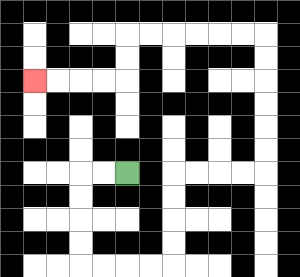{'start': '[5, 7]', 'end': '[1, 3]', 'path_directions': 'L,L,D,D,D,D,R,R,R,R,U,U,U,U,R,R,R,R,U,U,U,U,U,U,L,L,L,L,L,L,D,D,L,L,L,L', 'path_coordinates': '[[5, 7], [4, 7], [3, 7], [3, 8], [3, 9], [3, 10], [3, 11], [4, 11], [5, 11], [6, 11], [7, 11], [7, 10], [7, 9], [7, 8], [7, 7], [8, 7], [9, 7], [10, 7], [11, 7], [11, 6], [11, 5], [11, 4], [11, 3], [11, 2], [11, 1], [10, 1], [9, 1], [8, 1], [7, 1], [6, 1], [5, 1], [5, 2], [5, 3], [4, 3], [3, 3], [2, 3], [1, 3]]'}